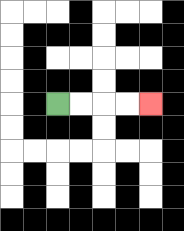{'start': '[2, 4]', 'end': '[6, 4]', 'path_directions': 'R,R,R,R', 'path_coordinates': '[[2, 4], [3, 4], [4, 4], [5, 4], [6, 4]]'}